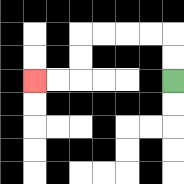{'start': '[7, 3]', 'end': '[1, 3]', 'path_directions': 'U,U,L,L,L,L,D,D,L,L', 'path_coordinates': '[[7, 3], [7, 2], [7, 1], [6, 1], [5, 1], [4, 1], [3, 1], [3, 2], [3, 3], [2, 3], [1, 3]]'}